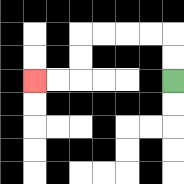{'start': '[7, 3]', 'end': '[1, 3]', 'path_directions': 'U,U,L,L,L,L,D,D,L,L', 'path_coordinates': '[[7, 3], [7, 2], [7, 1], [6, 1], [5, 1], [4, 1], [3, 1], [3, 2], [3, 3], [2, 3], [1, 3]]'}